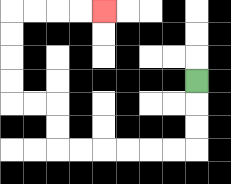{'start': '[8, 3]', 'end': '[4, 0]', 'path_directions': 'D,D,D,L,L,L,L,L,L,U,U,L,L,U,U,U,U,R,R,R,R', 'path_coordinates': '[[8, 3], [8, 4], [8, 5], [8, 6], [7, 6], [6, 6], [5, 6], [4, 6], [3, 6], [2, 6], [2, 5], [2, 4], [1, 4], [0, 4], [0, 3], [0, 2], [0, 1], [0, 0], [1, 0], [2, 0], [3, 0], [4, 0]]'}